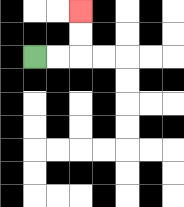{'start': '[1, 2]', 'end': '[3, 0]', 'path_directions': 'R,R,U,U', 'path_coordinates': '[[1, 2], [2, 2], [3, 2], [3, 1], [3, 0]]'}